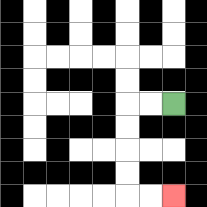{'start': '[7, 4]', 'end': '[7, 8]', 'path_directions': 'L,L,D,D,D,D,R,R', 'path_coordinates': '[[7, 4], [6, 4], [5, 4], [5, 5], [5, 6], [5, 7], [5, 8], [6, 8], [7, 8]]'}